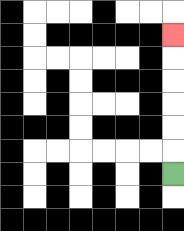{'start': '[7, 7]', 'end': '[7, 1]', 'path_directions': 'U,U,U,U,U,U', 'path_coordinates': '[[7, 7], [7, 6], [7, 5], [7, 4], [7, 3], [7, 2], [7, 1]]'}